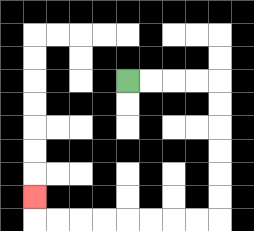{'start': '[5, 3]', 'end': '[1, 8]', 'path_directions': 'R,R,R,R,D,D,D,D,D,D,L,L,L,L,L,L,L,L,U', 'path_coordinates': '[[5, 3], [6, 3], [7, 3], [8, 3], [9, 3], [9, 4], [9, 5], [9, 6], [9, 7], [9, 8], [9, 9], [8, 9], [7, 9], [6, 9], [5, 9], [4, 9], [3, 9], [2, 9], [1, 9], [1, 8]]'}